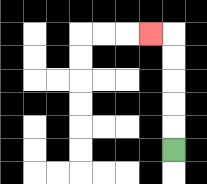{'start': '[7, 6]', 'end': '[6, 1]', 'path_directions': 'U,U,U,U,U,L', 'path_coordinates': '[[7, 6], [7, 5], [7, 4], [7, 3], [7, 2], [7, 1], [6, 1]]'}